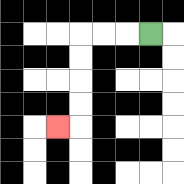{'start': '[6, 1]', 'end': '[2, 5]', 'path_directions': 'L,L,L,D,D,D,D,L', 'path_coordinates': '[[6, 1], [5, 1], [4, 1], [3, 1], [3, 2], [3, 3], [3, 4], [3, 5], [2, 5]]'}